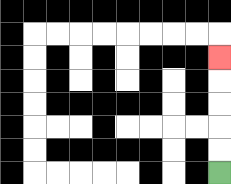{'start': '[9, 7]', 'end': '[9, 2]', 'path_directions': 'U,U,U,U,U', 'path_coordinates': '[[9, 7], [9, 6], [9, 5], [9, 4], [9, 3], [9, 2]]'}